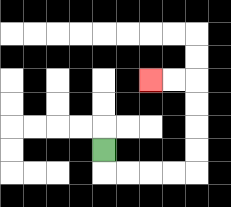{'start': '[4, 6]', 'end': '[6, 3]', 'path_directions': 'D,R,R,R,R,U,U,U,U,L,L', 'path_coordinates': '[[4, 6], [4, 7], [5, 7], [6, 7], [7, 7], [8, 7], [8, 6], [8, 5], [8, 4], [8, 3], [7, 3], [6, 3]]'}